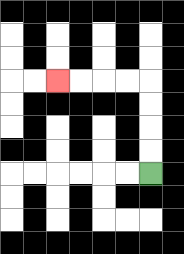{'start': '[6, 7]', 'end': '[2, 3]', 'path_directions': 'U,U,U,U,L,L,L,L', 'path_coordinates': '[[6, 7], [6, 6], [6, 5], [6, 4], [6, 3], [5, 3], [4, 3], [3, 3], [2, 3]]'}